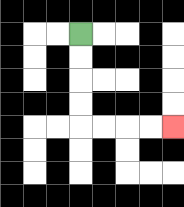{'start': '[3, 1]', 'end': '[7, 5]', 'path_directions': 'D,D,D,D,R,R,R,R', 'path_coordinates': '[[3, 1], [3, 2], [3, 3], [3, 4], [3, 5], [4, 5], [5, 5], [6, 5], [7, 5]]'}